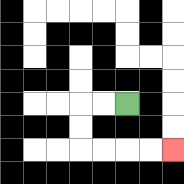{'start': '[5, 4]', 'end': '[7, 6]', 'path_directions': 'L,L,D,D,R,R,R,R', 'path_coordinates': '[[5, 4], [4, 4], [3, 4], [3, 5], [3, 6], [4, 6], [5, 6], [6, 6], [7, 6]]'}